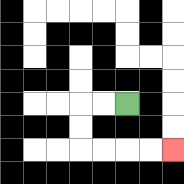{'start': '[5, 4]', 'end': '[7, 6]', 'path_directions': 'L,L,D,D,R,R,R,R', 'path_coordinates': '[[5, 4], [4, 4], [3, 4], [3, 5], [3, 6], [4, 6], [5, 6], [6, 6], [7, 6]]'}